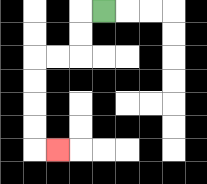{'start': '[4, 0]', 'end': '[2, 6]', 'path_directions': 'L,D,D,L,L,D,D,D,D,R', 'path_coordinates': '[[4, 0], [3, 0], [3, 1], [3, 2], [2, 2], [1, 2], [1, 3], [1, 4], [1, 5], [1, 6], [2, 6]]'}